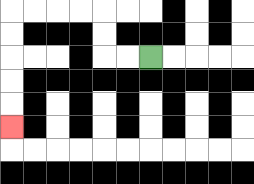{'start': '[6, 2]', 'end': '[0, 5]', 'path_directions': 'L,L,U,U,L,L,L,L,D,D,D,D,D', 'path_coordinates': '[[6, 2], [5, 2], [4, 2], [4, 1], [4, 0], [3, 0], [2, 0], [1, 0], [0, 0], [0, 1], [0, 2], [0, 3], [0, 4], [0, 5]]'}